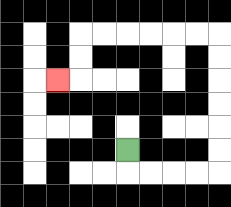{'start': '[5, 6]', 'end': '[2, 3]', 'path_directions': 'D,R,R,R,R,U,U,U,U,U,U,L,L,L,L,L,L,D,D,L', 'path_coordinates': '[[5, 6], [5, 7], [6, 7], [7, 7], [8, 7], [9, 7], [9, 6], [9, 5], [9, 4], [9, 3], [9, 2], [9, 1], [8, 1], [7, 1], [6, 1], [5, 1], [4, 1], [3, 1], [3, 2], [3, 3], [2, 3]]'}